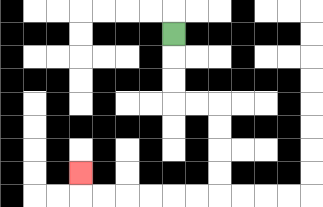{'start': '[7, 1]', 'end': '[3, 7]', 'path_directions': 'D,D,D,R,R,D,D,D,D,L,L,L,L,L,L,U', 'path_coordinates': '[[7, 1], [7, 2], [7, 3], [7, 4], [8, 4], [9, 4], [9, 5], [9, 6], [9, 7], [9, 8], [8, 8], [7, 8], [6, 8], [5, 8], [4, 8], [3, 8], [3, 7]]'}